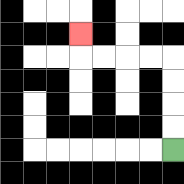{'start': '[7, 6]', 'end': '[3, 1]', 'path_directions': 'U,U,U,U,L,L,L,L,U', 'path_coordinates': '[[7, 6], [7, 5], [7, 4], [7, 3], [7, 2], [6, 2], [5, 2], [4, 2], [3, 2], [3, 1]]'}